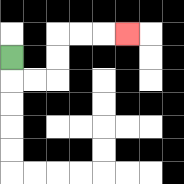{'start': '[0, 2]', 'end': '[5, 1]', 'path_directions': 'D,R,R,U,U,R,R,R', 'path_coordinates': '[[0, 2], [0, 3], [1, 3], [2, 3], [2, 2], [2, 1], [3, 1], [4, 1], [5, 1]]'}